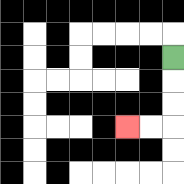{'start': '[7, 2]', 'end': '[5, 5]', 'path_directions': 'D,D,D,L,L', 'path_coordinates': '[[7, 2], [7, 3], [7, 4], [7, 5], [6, 5], [5, 5]]'}